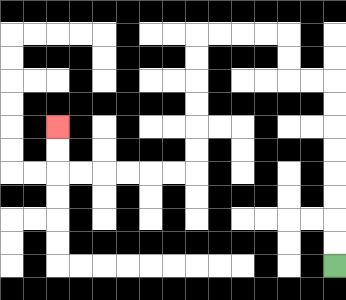{'start': '[14, 11]', 'end': '[2, 5]', 'path_directions': 'U,U,U,U,U,U,U,U,L,L,U,U,L,L,L,L,D,D,D,D,D,D,L,L,L,L,L,L,U,U', 'path_coordinates': '[[14, 11], [14, 10], [14, 9], [14, 8], [14, 7], [14, 6], [14, 5], [14, 4], [14, 3], [13, 3], [12, 3], [12, 2], [12, 1], [11, 1], [10, 1], [9, 1], [8, 1], [8, 2], [8, 3], [8, 4], [8, 5], [8, 6], [8, 7], [7, 7], [6, 7], [5, 7], [4, 7], [3, 7], [2, 7], [2, 6], [2, 5]]'}